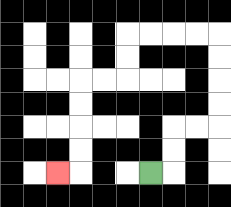{'start': '[6, 7]', 'end': '[2, 7]', 'path_directions': 'R,U,U,R,R,U,U,U,U,L,L,L,L,D,D,L,L,D,D,D,D,L', 'path_coordinates': '[[6, 7], [7, 7], [7, 6], [7, 5], [8, 5], [9, 5], [9, 4], [9, 3], [9, 2], [9, 1], [8, 1], [7, 1], [6, 1], [5, 1], [5, 2], [5, 3], [4, 3], [3, 3], [3, 4], [3, 5], [3, 6], [3, 7], [2, 7]]'}